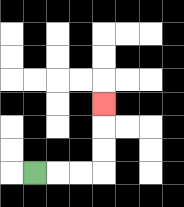{'start': '[1, 7]', 'end': '[4, 4]', 'path_directions': 'R,R,R,U,U,U', 'path_coordinates': '[[1, 7], [2, 7], [3, 7], [4, 7], [4, 6], [4, 5], [4, 4]]'}